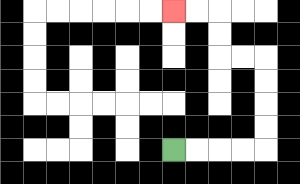{'start': '[7, 6]', 'end': '[7, 0]', 'path_directions': 'R,R,R,R,U,U,U,U,L,L,U,U,L,L', 'path_coordinates': '[[7, 6], [8, 6], [9, 6], [10, 6], [11, 6], [11, 5], [11, 4], [11, 3], [11, 2], [10, 2], [9, 2], [9, 1], [9, 0], [8, 0], [7, 0]]'}